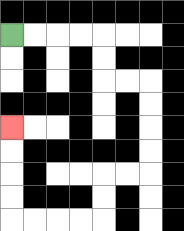{'start': '[0, 1]', 'end': '[0, 5]', 'path_directions': 'R,R,R,R,D,D,R,R,D,D,D,D,L,L,D,D,L,L,L,L,U,U,U,U', 'path_coordinates': '[[0, 1], [1, 1], [2, 1], [3, 1], [4, 1], [4, 2], [4, 3], [5, 3], [6, 3], [6, 4], [6, 5], [6, 6], [6, 7], [5, 7], [4, 7], [4, 8], [4, 9], [3, 9], [2, 9], [1, 9], [0, 9], [0, 8], [0, 7], [0, 6], [0, 5]]'}